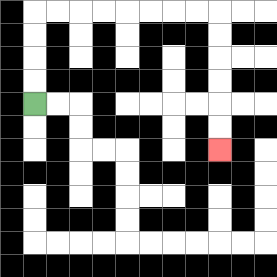{'start': '[1, 4]', 'end': '[9, 6]', 'path_directions': 'U,U,U,U,R,R,R,R,R,R,R,R,D,D,D,D,D,D', 'path_coordinates': '[[1, 4], [1, 3], [1, 2], [1, 1], [1, 0], [2, 0], [3, 0], [4, 0], [5, 0], [6, 0], [7, 0], [8, 0], [9, 0], [9, 1], [9, 2], [9, 3], [9, 4], [9, 5], [9, 6]]'}